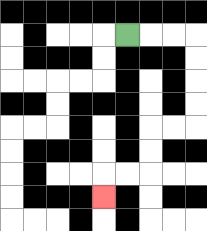{'start': '[5, 1]', 'end': '[4, 8]', 'path_directions': 'R,R,R,D,D,D,D,L,L,D,D,L,L,D', 'path_coordinates': '[[5, 1], [6, 1], [7, 1], [8, 1], [8, 2], [8, 3], [8, 4], [8, 5], [7, 5], [6, 5], [6, 6], [6, 7], [5, 7], [4, 7], [4, 8]]'}